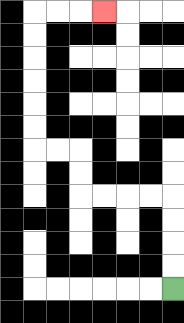{'start': '[7, 12]', 'end': '[4, 0]', 'path_directions': 'U,U,U,U,L,L,L,L,U,U,L,L,U,U,U,U,U,U,R,R,R', 'path_coordinates': '[[7, 12], [7, 11], [7, 10], [7, 9], [7, 8], [6, 8], [5, 8], [4, 8], [3, 8], [3, 7], [3, 6], [2, 6], [1, 6], [1, 5], [1, 4], [1, 3], [1, 2], [1, 1], [1, 0], [2, 0], [3, 0], [4, 0]]'}